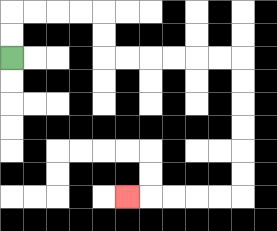{'start': '[0, 2]', 'end': '[5, 8]', 'path_directions': 'U,U,R,R,R,R,D,D,R,R,R,R,R,R,D,D,D,D,D,D,L,L,L,L,L', 'path_coordinates': '[[0, 2], [0, 1], [0, 0], [1, 0], [2, 0], [3, 0], [4, 0], [4, 1], [4, 2], [5, 2], [6, 2], [7, 2], [8, 2], [9, 2], [10, 2], [10, 3], [10, 4], [10, 5], [10, 6], [10, 7], [10, 8], [9, 8], [8, 8], [7, 8], [6, 8], [5, 8]]'}